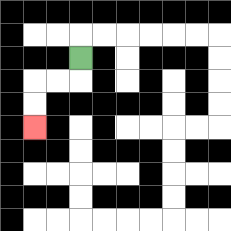{'start': '[3, 2]', 'end': '[1, 5]', 'path_directions': 'D,L,L,D,D', 'path_coordinates': '[[3, 2], [3, 3], [2, 3], [1, 3], [1, 4], [1, 5]]'}